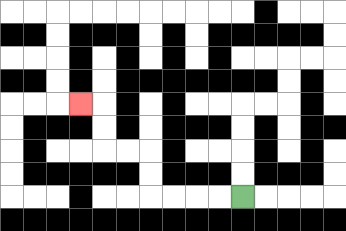{'start': '[10, 8]', 'end': '[3, 4]', 'path_directions': 'L,L,L,L,U,U,L,L,U,U,L', 'path_coordinates': '[[10, 8], [9, 8], [8, 8], [7, 8], [6, 8], [6, 7], [6, 6], [5, 6], [4, 6], [4, 5], [4, 4], [3, 4]]'}